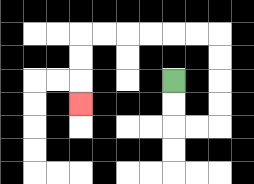{'start': '[7, 3]', 'end': '[3, 4]', 'path_directions': 'D,D,R,R,U,U,U,U,L,L,L,L,L,L,D,D,D', 'path_coordinates': '[[7, 3], [7, 4], [7, 5], [8, 5], [9, 5], [9, 4], [9, 3], [9, 2], [9, 1], [8, 1], [7, 1], [6, 1], [5, 1], [4, 1], [3, 1], [3, 2], [3, 3], [3, 4]]'}